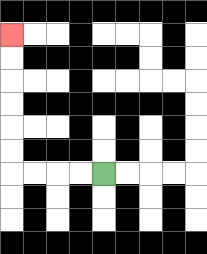{'start': '[4, 7]', 'end': '[0, 1]', 'path_directions': 'L,L,L,L,U,U,U,U,U,U', 'path_coordinates': '[[4, 7], [3, 7], [2, 7], [1, 7], [0, 7], [0, 6], [0, 5], [0, 4], [0, 3], [0, 2], [0, 1]]'}